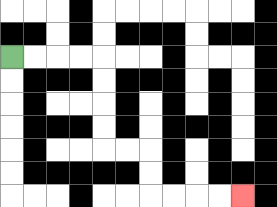{'start': '[0, 2]', 'end': '[10, 8]', 'path_directions': 'R,R,R,R,D,D,D,D,R,R,D,D,R,R,R,R', 'path_coordinates': '[[0, 2], [1, 2], [2, 2], [3, 2], [4, 2], [4, 3], [4, 4], [4, 5], [4, 6], [5, 6], [6, 6], [6, 7], [6, 8], [7, 8], [8, 8], [9, 8], [10, 8]]'}